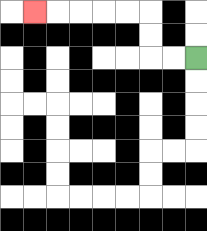{'start': '[8, 2]', 'end': '[1, 0]', 'path_directions': 'L,L,U,U,L,L,L,L,L', 'path_coordinates': '[[8, 2], [7, 2], [6, 2], [6, 1], [6, 0], [5, 0], [4, 0], [3, 0], [2, 0], [1, 0]]'}